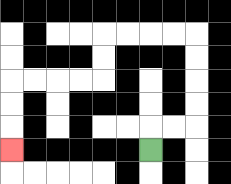{'start': '[6, 6]', 'end': '[0, 6]', 'path_directions': 'U,R,R,U,U,U,U,L,L,L,L,D,D,L,L,L,L,D,D,D', 'path_coordinates': '[[6, 6], [6, 5], [7, 5], [8, 5], [8, 4], [8, 3], [8, 2], [8, 1], [7, 1], [6, 1], [5, 1], [4, 1], [4, 2], [4, 3], [3, 3], [2, 3], [1, 3], [0, 3], [0, 4], [0, 5], [0, 6]]'}